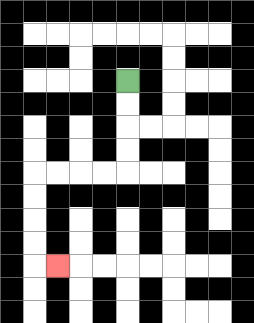{'start': '[5, 3]', 'end': '[2, 11]', 'path_directions': 'D,D,D,D,L,L,L,L,D,D,D,D,R', 'path_coordinates': '[[5, 3], [5, 4], [5, 5], [5, 6], [5, 7], [4, 7], [3, 7], [2, 7], [1, 7], [1, 8], [1, 9], [1, 10], [1, 11], [2, 11]]'}